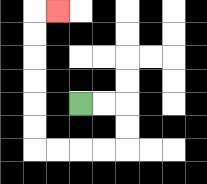{'start': '[3, 4]', 'end': '[2, 0]', 'path_directions': 'R,R,D,D,L,L,L,L,U,U,U,U,U,U,R', 'path_coordinates': '[[3, 4], [4, 4], [5, 4], [5, 5], [5, 6], [4, 6], [3, 6], [2, 6], [1, 6], [1, 5], [1, 4], [1, 3], [1, 2], [1, 1], [1, 0], [2, 0]]'}